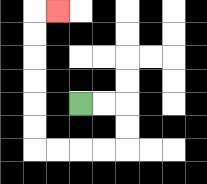{'start': '[3, 4]', 'end': '[2, 0]', 'path_directions': 'R,R,D,D,L,L,L,L,U,U,U,U,U,U,R', 'path_coordinates': '[[3, 4], [4, 4], [5, 4], [5, 5], [5, 6], [4, 6], [3, 6], [2, 6], [1, 6], [1, 5], [1, 4], [1, 3], [1, 2], [1, 1], [1, 0], [2, 0]]'}